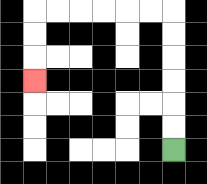{'start': '[7, 6]', 'end': '[1, 3]', 'path_directions': 'U,U,U,U,U,U,L,L,L,L,L,L,D,D,D', 'path_coordinates': '[[7, 6], [7, 5], [7, 4], [7, 3], [7, 2], [7, 1], [7, 0], [6, 0], [5, 0], [4, 0], [3, 0], [2, 0], [1, 0], [1, 1], [1, 2], [1, 3]]'}